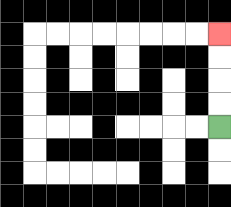{'start': '[9, 5]', 'end': '[9, 1]', 'path_directions': 'U,U,U,U', 'path_coordinates': '[[9, 5], [9, 4], [9, 3], [9, 2], [9, 1]]'}